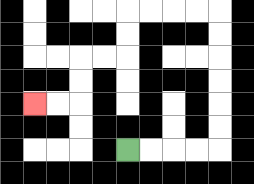{'start': '[5, 6]', 'end': '[1, 4]', 'path_directions': 'R,R,R,R,U,U,U,U,U,U,L,L,L,L,D,D,L,L,D,D,L,L', 'path_coordinates': '[[5, 6], [6, 6], [7, 6], [8, 6], [9, 6], [9, 5], [9, 4], [9, 3], [9, 2], [9, 1], [9, 0], [8, 0], [7, 0], [6, 0], [5, 0], [5, 1], [5, 2], [4, 2], [3, 2], [3, 3], [3, 4], [2, 4], [1, 4]]'}